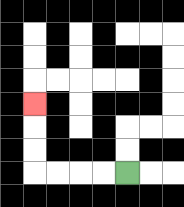{'start': '[5, 7]', 'end': '[1, 4]', 'path_directions': 'L,L,L,L,U,U,U', 'path_coordinates': '[[5, 7], [4, 7], [3, 7], [2, 7], [1, 7], [1, 6], [1, 5], [1, 4]]'}